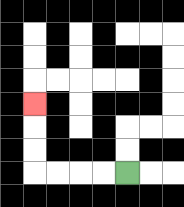{'start': '[5, 7]', 'end': '[1, 4]', 'path_directions': 'L,L,L,L,U,U,U', 'path_coordinates': '[[5, 7], [4, 7], [3, 7], [2, 7], [1, 7], [1, 6], [1, 5], [1, 4]]'}